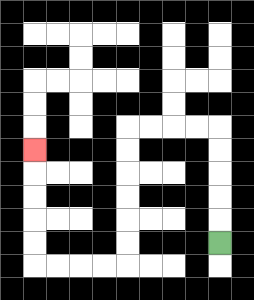{'start': '[9, 10]', 'end': '[1, 6]', 'path_directions': 'U,U,U,U,U,L,L,L,L,D,D,D,D,D,D,L,L,L,L,U,U,U,U,U', 'path_coordinates': '[[9, 10], [9, 9], [9, 8], [9, 7], [9, 6], [9, 5], [8, 5], [7, 5], [6, 5], [5, 5], [5, 6], [5, 7], [5, 8], [5, 9], [5, 10], [5, 11], [4, 11], [3, 11], [2, 11], [1, 11], [1, 10], [1, 9], [1, 8], [1, 7], [1, 6]]'}